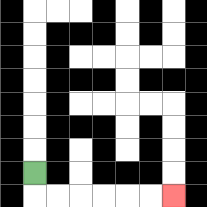{'start': '[1, 7]', 'end': '[7, 8]', 'path_directions': 'D,R,R,R,R,R,R', 'path_coordinates': '[[1, 7], [1, 8], [2, 8], [3, 8], [4, 8], [5, 8], [6, 8], [7, 8]]'}